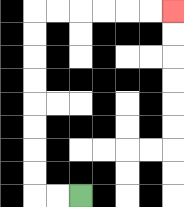{'start': '[3, 8]', 'end': '[7, 0]', 'path_directions': 'L,L,U,U,U,U,U,U,U,U,R,R,R,R,R,R', 'path_coordinates': '[[3, 8], [2, 8], [1, 8], [1, 7], [1, 6], [1, 5], [1, 4], [1, 3], [1, 2], [1, 1], [1, 0], [2, 0], [3, 0], [4, 0], [5, 0], [6, 0], [7, 0]]'}